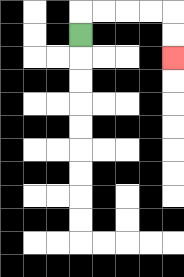{'start': '[3, 1]', 'end': '[7, 2]', 'path_directions': 'U,R,R,R,R,D,D', 'path_coordinates': '[[3, 1], [3, 0], [4, 0], [5, 0], [6, 0], [7, 0], [7, 1], [7, 2]]'}